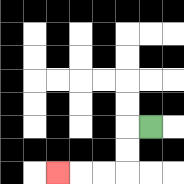{'start': '[6, 5]', 'end': '[2, 7]', 'path_directions': 'L,D,D,L,L,L', 'path_coordinates': '[[6, 5], [5, 5], [5, 6], [5, 7], [4, 7], [3, 7], [2, 7]]'}